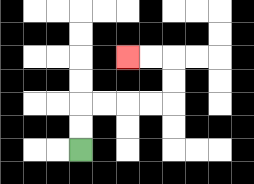{'start': '[3, 6]', 'end': '[5, 2]', 'path_directions': 'U,U,R,R,R,R,U,U,L,L', 'path_coordinates': '[[3, 6], [3, 5], [3, 4], [4, 4], [5, 4], [6, 4], [7, 4], [7, 3], [7, 2], [6, 2], [5, 2]]'}